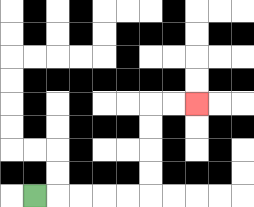{'start': '[1, 8]', 'end': '[8, 4]', 'path_directions': 'R,R,R,R,R,U,U,U,U,R,R', 'path_coordinates': '[[1, 8], [2, 8], [3, 8], [4, 8], [5, 8], [6, 8], [6, 7], [6, 6], [6, 5], [6, 4], [7, 4], [8, 4]]'}